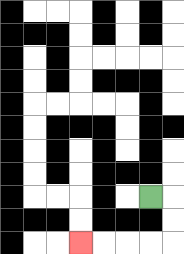{'start': '[6, 8]', 'end': '[3, 10]', 'path_directions': 'R,D,D,L,L,L,L', 'path_coordinates': '[[6, 8], [7, 8], [7, 9], [7, 10], [6, 10], [5, 10], [4, 10], [3, 10]]'}